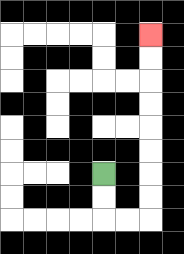{'start': '[4, 7]', 'end': '[6, 1]', 'path_directions': 'D,D,R,R,U,U,U,U,U,U,U,U', 'path_coordinates': '[[4, 7], [4, 8], [4, 9], [5, 9], [6, 9], [6, 8], [6, 7], [6, 6], [6, 5], [6, 4], [6, 3], [6, 2], [6, 1]]'}